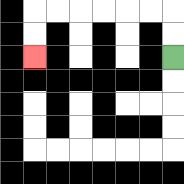{'start': '[7, 2]', 'end': '[1, 2]', 'path_directions': 'U,U,L,L,L,L,L,L,D,D', 'path_coordinates': '[[7, 2], [7, 1], [7, 0], [6, 0], [5, 0], [4, 0], [3, 0], [2, 0], [1, 0], [1, 1], [1, 2]]'}